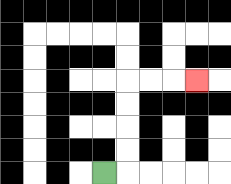{'start': '[4, 7]', 'end': '[8, 3]', 'path_directions': 'R,U,U,U,U,R,R,R', 'path_coordinates': '[[4, 7], [5, 7], [5, 6], [5, 5], [5, 4], [5, 3], [6, 3], [7, 3], [8, 3]]'}